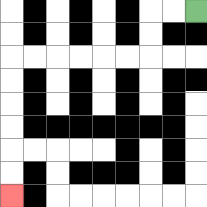{'start': '[8, 0]', 'end': '[0, 8]', 'path_directions': 'L,L,D,D,L,L,L,L,L,L,D,D,D,D,D,D', 'path_coordinates': '[[8, 0], [7, 0], [6, 0], [6, 1], [6, 2], [5, 2], [4, 2], [3, 2], [2, 2], [1, 2], [0, 2], [0, 3], [0, 4], [0, 5], [0, 6], [0, 7], [0, 8]]'}